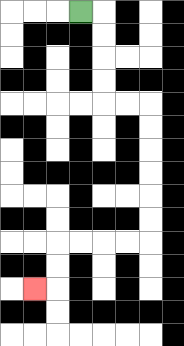{'start': '[3, 0]', 'end': '[1, 12]', 'path_directions': 'R,D,D,D,D,R,R,D,D,D,D,D,D,L,L,L,L,D,D,L', 'path_coordinates': '[[3, 0], [4, 0], [4, 1], [4, 2], [4, 3], [4, 4], [5, 4], [6, 4], [6, 5], [6, 6], [6, 7], [6, 8], [6, 9], [6, 10], [5, 10], [4, 10], [3, 10], [2, 10], [2, 11], [2, 12], [1, 12]]'}